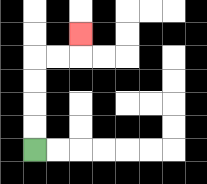{'start': '[1, 6]', 'end': '[3, 1]', 'path_directions': 'U,U,U,U,R,R,U', 'path_coordinates': '[[1, 6], [1, 5], [1, 4], [1, 3], [1, 2], [2, 2], [3, 2], [3, 1]]'}